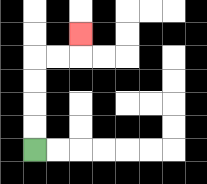{'start': '[1, 6]', 'end': '[3, 1]', 'path_directions': 'U,U,U,U,R,R,U', 'path_coordinates': '[[1, 6], [1, 5], [1, 4], [1, 3], [1, 2], [2, 2], [3, 2], [3, 1]]'}